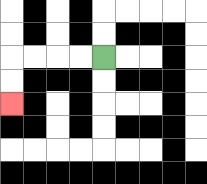{'start': '[4, 2]', 'end': '[0, 4]', 'path_directions': 'L,L,L,L,D,D', 'path_coordinates': '[[4, 2], [3, 2], [2, 2], [1, 2], [0, 2], [0, 3], [0, 4]]'}